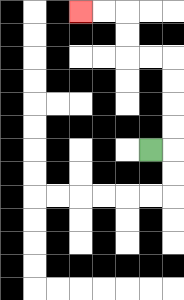{'start': '[6, 6]', 'end': '[3, 0]', 'path_directions': 'R,U,U,U,U,L,L,U,U,L,L', 'path_coordinates': '[[6, 6], [7, 6], [7, 5], [7, 4], [7, 3], [7, 2], [6, 2], [5, 2], [5, 1], [5, 0], [4, 0], [3, 0]]'}